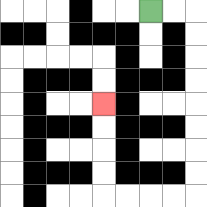{'start': '[6, 0]', 'end': '[4, 4]', 'path_directions': 'R,R,D,D,D,D,D,D,D,D,L,L,L,L,U,U,U,U', 'path_coordinates': '[[6, 0], [7, 0], [8, 0], [8, 1], [8, 2], [8, 3], [8, 4], [8, 5], [8, 6], [8, 7], [8, 8], [7, 8], [6, 8], [5, 8], [4, 8], [4, 7], [4, 6], [4, 5], [4, 4]]'}